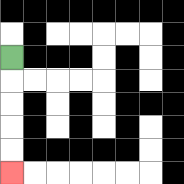{'start': '[0, 2]', 'end': '[0, 7]', 'path_directions': 'D,D,D,D,D', 'path_coordinates': '[[0, 2], [0, 3], [0, 4], [0, 5], [0, 6], [0, 7]]'}